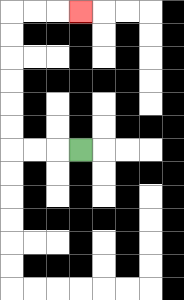{'start': '[3, 6]', 'end': '[3, 0]', 'path_directions': 'L,L,L,U,U,U,U,U,U,R,R,R', 'path_coordinates': '[[3, 6], [2, 6], [1, 6], [0, 6], [0, 5], [0, 4], [0, 3], [0, 2], [0, 1], [0, 0], [1, 0], [2, 0], [3, 0]]'}